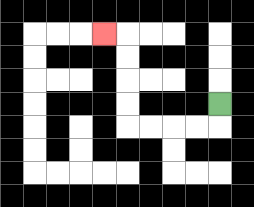{'start': '[9, 4]', 'end': '[4, 1]', 'path_directions': 'D,L,L,L,L,U,U,U,U,L', 'path_coordinates': '[[9, 4], [9, 5], [8, 5], [7, 5], [6, 5], [5, 5], [5, 4], [5, 3], [5, 2], [5, 1], [4, 1]]'}